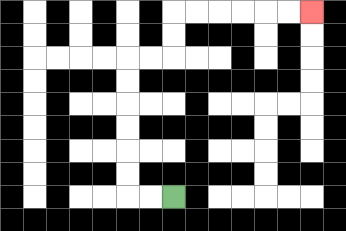{'start': '[7, 8]', 'end': '[13, 0]', 'path_directions': 'L,L,U,U,U,U,U,U,R,R,U,U,R,R,R,R,R,R', 'path_coordinates': '[[7, 8], [6, 8], [5, 8], [5, 7], [5, 6], [5, 5], [5, 4], [5, 3], [5, 2], [6, 2], [7, 2], [7, 1], [7, 0], [8, 0], [9, 0], [10, 0], [11, 0], [12, 0], [13, 0]]'}